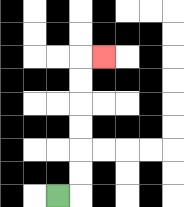{'start': '[2, 8]', 'end': '[4, 2]', 'path_directions': 'R,U,U,U,U,U,U,R', 'path_coordinates': '[[2, 8], [3, 8], [3, 7], [3, 6], [3, 5], [3, 4], [3, 3], [3, 2], [4, 2]]'}